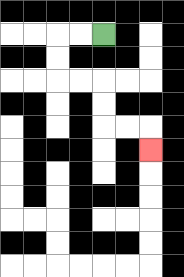{'start': '[4, 1]', 'end': '[6, 6]', 'path_directions': 'L,L,D,D,R,R,D,D,R,R,D', 'path_coordinates': '[[4, 1], [3, 1], [2, 1], [2, 2], [2, 3], [3, 3], [4, 3], [4, 4], [4, 5], [5, 5], [6, 5], [6, 6]]'}